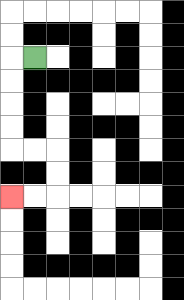{'start': '[1, 2]', 'end': '[0, 8]', 'path_directions': 'L,D,D,D,D,R,R,D,D,L,L', 'path_coordinates': '[[1, 2], [0, 2], [0, 3], [0, 4], [0, 5], [0, 6], [1, 6], [2, 6], [2, 7], [2, 8], [1, 8], [0, 8]]'}